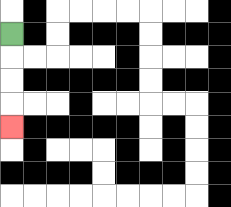{'start': '[0, 1]', 'end': '[0, 5]', 'path_directions': 'D,D,D,D', 'path_coordinates': '[[0, 1], [0, 2], [0, 3], [0, 4], [0, 5]]'}